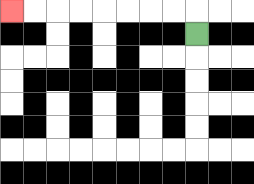{'start': '[8, 1]', 'end': '[0, 0]', 'path_directions': 'U,L,L,L,L,L,L,L,L', 'path_coordinates': '[[8, 1], [8, 0], [7, 0], [6, 0], [5, 0], [4, 0], [3, 0], [2, 0], [1, 0], [0, 0]]'}